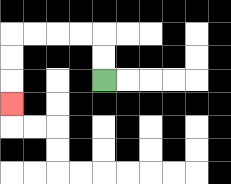{'start': '[4, 3]', 'end': '[0, 4]', 'path_directions': 'U,U,L,L,L,L,D,D,D', 'path_coordinates': '[[4, 3], [4, 2], [4, 1], [3, 1], [2, 1], [1, 1], [0, 1], [0, 2], [0, 3], [0, 4]]'}